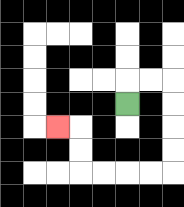{'start': '[5, 4]', 'end': '[2, 5]', 'path_directions': 'U,R,R,D,D,D,D,L,L,L,L,U,U,L', 'path_coordinates': '[[5, 4], [5, 3], [6, 3], [7, 3], [7, 4], [7, 5], [7, 6], [7, 7], [6, 7], [5, 7], [4, 7], [3, 7], [3, 6], [3, 5], [2, 5]]'}